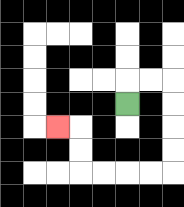{'start': '[5, 4]', 'end': '[2, 5]', 'path_directions': 'U,R,R,D,D,D,D,L,L,L,L,U,U,L', 'path_coordinates': '[[5, 4], [5, 3], [6, 3], [7, 3], [7, 4], [7, 5], [7, 6], [7, 7], [6, 7], [5, 7], [4, 7], [3, 7], [3, 6], [3, 5], [2, 5]]'}